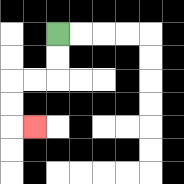{'start': '[2, 1]', 'end': '[1, 5]', 'path_directions': 'D,D,L,L,D,D,R', 'path_coordinates': '[[2, 1], [2, 2], [2, 3], [1, 3], [0, 3], [0, 4], [0, 5], [1, 5]]'}